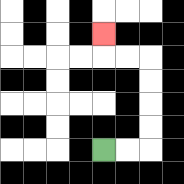{'start': '[4, 6]', 'end': '[4, 1]', 'path_directions': 'R,R,U,U,U,U,L,L,U', 'path_coordinates': '[[4, 6], [5, 6], [6, 6], [6, 5], [6, 4], [6, 3], [6, 2], [5, 2], [4, 2], [4, 1]]'}